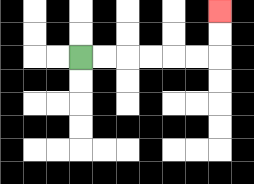{'start': '[3, 2]', 'end': '[9, 0]', 'path_directions': 'R,R,R,R,R,R,U,U', 'path_coordinates': '[[3, 2], [4, 2], [5, 2], [6, 2], [7, 2], [8, 2], [9, 2], [9, 1], [9, 0]]'}